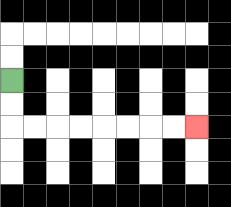{'start': '[0, 3]', 'end': '[8, 5]', 'path_directions': 'D,D,R,R,R,R,R,R,R,R', 'path_coordinates': '[[0, 3], [0, 4], [0, 5], [1, 5], [2, 5], [3, 5], [4, 5], [5, 5], [6, 5], [7, 5], [8, 5]]'}